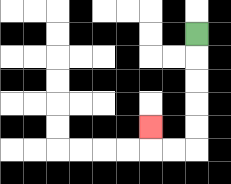{'start': '[8, 1]', 'end': '[6, 5]', 'path_directions': 'D,D,D,D,D,L,L,U', 'path_coordinates': '[[8, 1], [8, 2], [8, 3], [8, 4], [8, 5], [8, 6], [7, 6], [6, 6], [6, 5]]'}